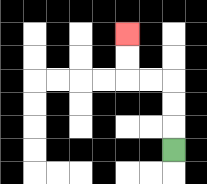{'start': '[7, 6]', 'end': '[5, 1]', 'path_directions': 'U,U,U,L,L,U,U', 'path_coordinates': '[[7, 6], [7, 5], [7, 4], [7, 3], [6, 3], [5, 3], [5, 2], [5, 1]]'}